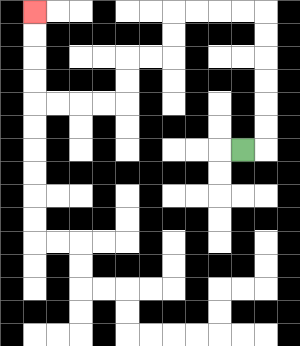{'start': '[10, 6]', 'end': '[1, 0]', 'path_directions': 'R,U,U,U,U,U,U,L,L,L,L,D,D,L,L,D,D,L,L,L,L,U,U,U,U', 'path_coordinates': '[[10, 6], [11, 6], [11, 5], [11, 4], [11, 3], [11, 2], [11, 1], [11, 0], [10, 0], [9, 0], [8, 0], [7, 0], [7, 1], [7, 2], [6, 2], [5, 2], [5, 3], [5, 4], [4, 4], [3, 4], [2, 4], [1, 4], [1, 3], [1, 2], [1, 1], [1, 0]]'}